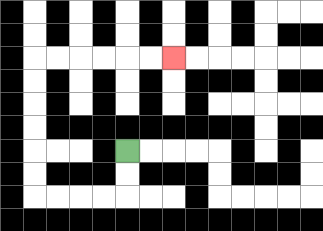{'start': '[5, 6]', 'end': '[7, 2]', 'path_directions': 'D,D,L,L,L,L,U,U,U,U,U,U,R,R,R,R,R,R', 'path_coordinates': '[[5, 6], [5, 7], [5, 8], [4, 8], [3, 8], [2, 8], [1, 8], [1, 7], [1, 6], [1, 5], [1, 4], [1, 3], [1, 2], [2, 2], [3, 2], [4, 2], [5, 2], [6, 2], [7, 2]]'}